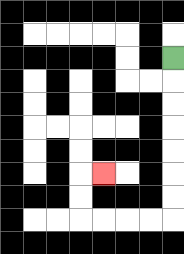{'start': '[7, 2]', 'end': '[4, 7]', 'path_directions': 'D,D,D,D,D,D,D,L,L,L,L,U,U,R', 'path_coordinates': '[[7, 2], [7, 3], [7, 4], [7, 5], [7, 6], [7, 7], [7, 8], [7, 9], [6, 9], [5, 9], [4, 9], [3, 9], [3, 8], [3, 7], [4, 7]]'}